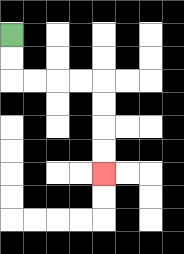{'start': '[0, 1]', 'end': '[4, 7]', 'path_directions': 'D,D,R,R,R,R,D,D,D,D', 'path_coordinates': '[[0, 1], [0, 2], [0, 3], [1, 3], [2, 3], [3, 3], [4, 3], [4, 4], [4, 5], [4, 6], [4, 7]]'}